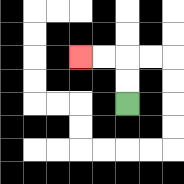{'start': '[5, 4]', 'end': '[3, 2]', 'path_directions': 'U,U,L,L', 'path_coordinates': '[[5, 4], [5, 3], [5, 2], [4, 2], [3, 2]]'}